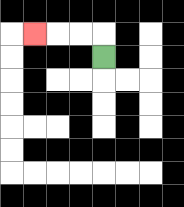{'start': '[4, 2]', 'end': '[1, 1]', 'path_directions': 'U,L,L,L', 'path_coordinates': '[[4, 2], [4, 1], [3, 1], [2, 1], [1, 1]]'}